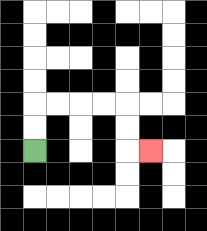{'start': '[1, 6]', 'end': '[6, 6]', 'path_directions': 'U,U,R,R,R,R,D,D,R', 'path_coordinates': '[[1, 6], [1, 5], [1, 4], [2, 4], [3, 4], [4, 4], [5, 4], [5, 5], [5, 6], [6, 6]]'}